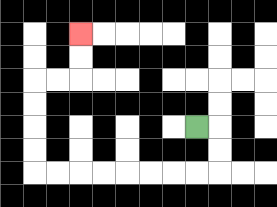{'start': '[8, 5]', 'end': '[3, 1]', 'path_directions': 'R,D,D,L,L,L,L,L,L,L,L,U,U,U,U,R,R,U,U', 'path_coordinates': '[[8, 5], [9, 5], [9, 6], [9, 7], [8, 7], [7, 7], [6, 7], [5, 7], [4, 7], [3, 7], [2, 7], [1, 7], [1, 6], [1, 5], [1, 4], [1, 3], [2, 3], [3, 3], [3, 2], [3, 1]]'}